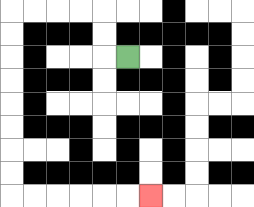{'start': '[5, 2]', 'end': '[6, 8]', 'path_directions': 'L,U,U,L,L,L,L,D,D,D,D,D,D,D,D,R,R,R,R,R,R', 'path_coordinates': '[[5, 2], [4, 2], [4, 1], [4, 0], [3, 0], [2, 0], [1, 0], [0, 0], [0, 1], [0, 2], [0, 3], [0, 4], [0, 5], [0, 6], [0, 7], [0, 8], [1, 8], [2, 8], [3, 8], [4, 8], [5, 8], [6, 8]]'}